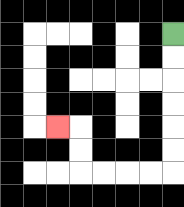{'start': '[7, 1]', 'end': '[2, 5]', 'path_directions': 'D,D,D,D,D,D,L,L,L,L,U,U,L', 'path_coordinates': '[[7, 1], [7, 2], [7, 3], [7, 4], [7, 5], [7, 6], [7, 7], [6, 7], [5, 7], [4, 7], [3, 7], [3, 6], [3, 5], [2, 5]]'}